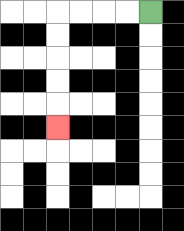{'start': '[6, 0]', 'end': '[2, 5]', 'path_directions': 'L,L,L,L,D,D,D,D,D', 'path_coordinates': '[[6, 0], [5, 0], [4, 0], [3, 0], [2, 0], [2, 1], [2, 2], [2, 3], [2, 4], [2, 5]]'}